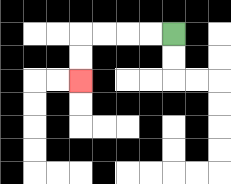{'start': '[7, 1]', 'end': '[3, 3]', 'path_directions': 'L,L,L,L,D,D', 'path_coordinates': '[[7, 1], [6, 1], [5, 1], [4, 1], [3, 1], [3, 2], [3, 3]]'}